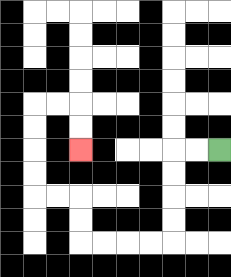{'start': '[9, 6]', 'end': '[3, 6]', 'path_directions': 'L,L,D,D,D,D,L,L,L,L,U,U,L,L,U,U,U,U,R,R,D,D', 'path_coordinates': '[[9, 6], [8, 6], [7, 6], [7, 7], [7, 8], [7, 9], [7, 10], [6, 10], [5, 10], [4, 10], [3, 10], [3, 9], [3, 8], [2, 8], [1, 8], [1, 7], [1, 6], [1, 5], [1, 4], [2, 4], [3, 4], [3, 5], [3, 6]]'}